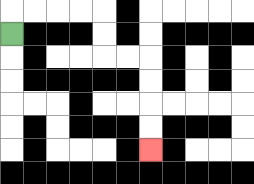{'start': '[0, 1]', 'end': '[6, 6]', 'path_directions': 'U,R,R,R,R,D,D,R,R,D,D,D,D', 'path_coordinates': '[[0, 1], [0, 0], [1, 0], [2, 0], [3, 0], [4, 0], [4, 1], [4, 2], [5, 2], [6, 2], [6, 3], [6, 4], [6, 5], [6, 6]]'}